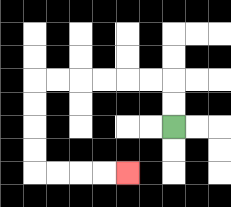{'start': '[7, 5]', 'end': '[5, 7]', 'path_directions': 'U,U,L,L,L,L,L,L,D,D,D,D,R,R,R,R', 'path_coordinates': '[[7, 5], [7, 4], [7, 3], [6, 3], [5, 3], [4, 3], [3, 3], [2, 3], [1, 3], [1, 4], [1, 5], [1, 6], [1, 7], [2, 7], [3, 7], [4, 7], [5, 7]]'}